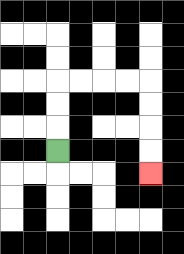{'start': '[2, 6]', 'end': '[6, 7]', 'path_directions': 'U,U,U,R,R,R,R,D,D,D,D', 'path_coordinates': '[[2, 6], [2, 5], [2, 4], [2, 3], [3, 3], [4, 3], [5, 3], [6, 3], [6, 4], [6, 5], [6, 6], [6, 7]]'}